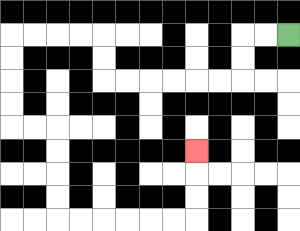{'start': '[12, 1]', 'end': '[8, 6]', 'path_directions': 'L,L,D,D,L,L,L,L,L,L,U,U,L,L,L,L,D,D,D,D,R,R,D,D,D,D,R,R,R,R,R,R,U,U,U', 'path_coordinates': '[[12, 1], [11, 1], [10, 1], [10, 2], [10, 3], [9, 3], [8, 3], [7, 3], [6, 3], [5, 3], [4, 3], [4, 2], [4, 1], [3, 1], [2, 1], [1, 1], [0, 1], [0, 2], [0, 3], [0, 4], [0, 5], [1, 5], [2, 5], [2, 6], [2, 7], [2, 8], [2, 9], [3, 9], [4, 9], [5, 9], [6, 9], [7, 9], [8, 9], [8, 8], [8, 7], [8, 6]]'}